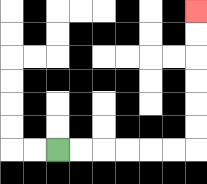{'start': '[2, 6]', 'end': '[8, 0]', 'path_directions': 'R,R,R,R,R,R,U,U,U,U,U,U', 'path_coordinates': '[[2, 6], [3, 6], [4, 6], [5, 6], [6, 6], [7, 6], [8, 6], [8, 5], [8, 4], [8, 3], [8, 2], [8, 1], [8, 0]]'}